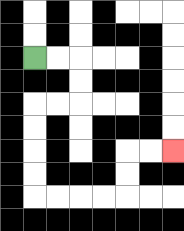{'start': '[1, 2]', 'end': '[7, 6]', 'path_directions': 'R,R,D,D,L,L,D,D,D,D,R,R,R,R,U,U,R,R', 'path_coordinates': '[[1, 2], [2, 2], [3, 2], [3, 3], [3, 4], [2, 4], [1, 4], [1, 5], [1, 6], [1, 7], [1, 8], [2, 8], [3, 8], [4, 8], [5, 8], [5, 7], [5, 6], [6, 6], [7, 6]]'}